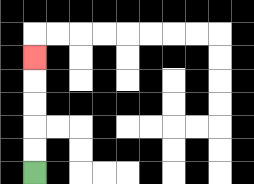{'start': '[1, 7]', 'end': '[1, 2]', 'path_directions': 'U,U,U,U,U', 'path_coordinates': '[[1, 7], [1, 6], [1, 5], [1, 4], [1, 3], [1, 2]]'}